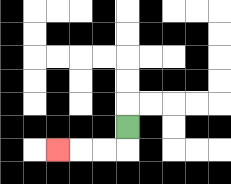{'start': '[5, 5]', 'end': '[2, 6]', 'path_directions': 'D,L,L,L', 'path_coordinates': '[[5, 5], [5, 6], [4, 6], [3, 6], [2, 6]]'}